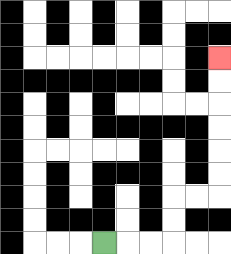{'start': '[4, 10]', 'end': '[9, 2]', 'path_directions': 'R,R,R,U,U,R,R,U,U,U,U,U,U', 'path_coordinates': '[[4, 10], [5, 10], [6, 10], [7, 10], [7, 9], [7, 8], [8, 8], [9, 8], [9, 7], [9, 6], [9, 5], [9, 4], [9, 3], [9, 2]]'}